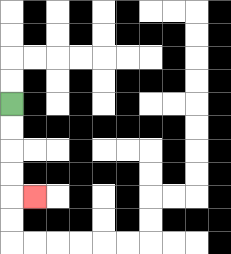{'start': '[0, 4]', 'end': '[1, 8]', 'path_directions': 'D,D,D,D,R', 'path_coordinates': '[[0, 4], [0, 5], [0, 6], [0, 7], [0, 8], [1, 8]]'}